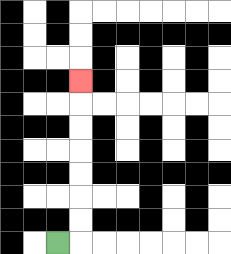{'start': '[2, 10]', 'end': '[3, 3]', 'path_directions': 'R,U,U,U,U,U,U,U', 'path_coordinates': '[[2, 10], [3, 10], [3, 9], [3, 8], [3, 7], [3, 6], [3, 5], [3, 4], [3, 3]]'}